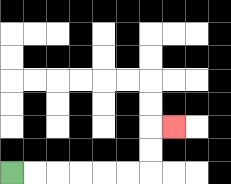{'start': '[0, 7]', 'end': '[7, 5]', 'path_directions': 'R,R,R,R,R,R,U,U,R', 'path_coordinates': '[[0, 7], [1, 7], [2, 7], [3, 7], [4, 7], [5, 7], [6, 7], [6, 6], [6, 5], [7, 5]]'}